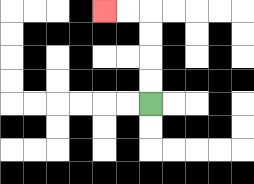{'start': '[6, 4]', 'end': '[4, 0]', 'path_directions': 'U,U,U,U,L,L', 'path_coordinates': '[[6, 4], [6, 3], [6, 2], [6, 1], [6, 0], [5, 0], [4, 0]]'}